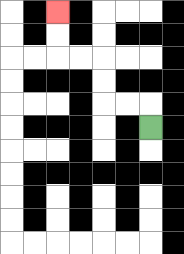{'start': '[6, 5]', 'end': '[2, 0]', 'path_directions': 'U,L,L,U,U,L,L,U,U', 'path_coordinates': '[[6, 5], [6, 4], [5, 4], [4, 4], [4, 3], [4, 2], [3, 2], [2, 2], [2, 1], [2, 0]]'}